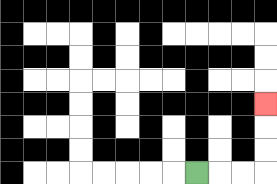{'start': '[8, 7]', 'end': '[11, 4]', 'path_directions': 'R,R,R,U,U,U', 'path_coordinates': '[[8, 7], [9, 7], [10, 7], [11, 7], [11, 6], [11, 5], [11, 4]]'}